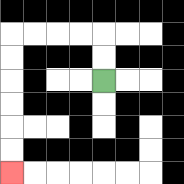{'start': '[4, 3]', 'end': '[0, 7]', 'path_directions': 'U,U,L,L,L,L,D,D,D,D,D,D', 'path_coordinates': '[[4, 3], [4, 2], [4, 1], [3, 1], [2, 1], [1, 1], [0, 1], [0, 2], [0, 3], [0, 4], [0, 5], [0, 6], [0, 7]]'}